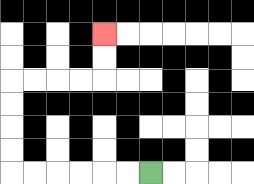{'start': '[6, 7]', 'end': '[4, 1]', 'path_directions': 'L,L,L,L,L,L,U,U,U,U,R,R,R,R,U,U', 'path_coordinates': '[[6, 7], [5, 7], [4, 7], [3, 7], [2, 7], [1, 7], [0, 7], [0, 6], [0, 5], [0, 4], [0, 3], [1, 3], [2, 3], [3, 3], [4, 3], [4, 2], [4, 1]]'}